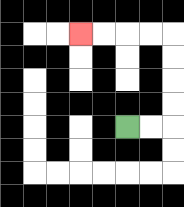{'start': '[5, 5]', 'end': '[3, 1]', 'path_directions': 'R,R,U,U,U,U,L,L,L,L', 'path_coordinates': '[[5, 5], [6, 5], [7, 5], [7, 4], [7, 3], [7, 2], [7, 1], [6, 1], [5, 1], [4, 1], [3, 1]]'}